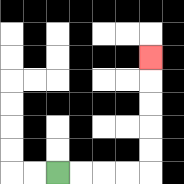{'start': '[2, 7]', 'end': '[6, 2]', 'path_directions': 'R,R,R,R,U,U,U,U,U', 'path_coordinates': '[[2, 7], [3, 7], [4, 7], [5, 7], [6, 7], [6, 6], [6, 5], [6, 4], [6, 3], [6, 2]]'}